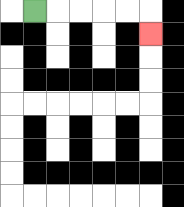{'start': '[1, 0]', 'end': '[6, 1]', 'path_directions': 'R,R,R,R,R,D', 'path_coordinates': '[[1, 0], [2, 0], [3, 0], [4, 0], [5, 0], [6, 0], [6, 1]]'}